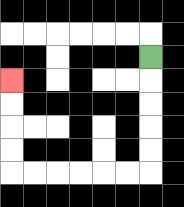{'start': '[6, 2]', 'end': '[0, 3]', 'path_directions': 'D,D,D,D,D,L,L,L,L,L,L,U,U,U,U', 'path_coordinates': '[[6, 2], [6, 3], [6, 4], [6, 5], [6, 6], [6, 7], [5, 7], [4, 7], [3, 7], [2, 7], [1, 7], [0, 7], [0, 6], [0, 5], [0, 4], [0, 3]]'}